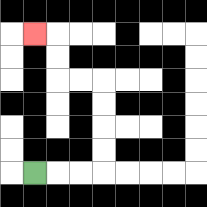{'start': '[1, 7]', 'end': '[1, 1]', 'path_directions': 'R,R,R,U,U,U,U,L,L,U,U,L', 'path_coordinates': '[[1, 7], [2, 7], [3, 7], [4, 7], [4, 6], [4, 5], [4, 4], [4, 3], [3, 3], [2, 3], [2, 2], [2, 1], [1, 1]]'}